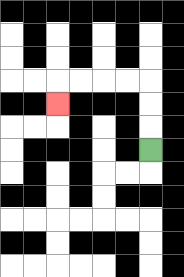{'start': '[6, 6]', 'end': '[2, 4]', 'path_directions': 'U,U,U,L,L,L,L,D', 'path_coordinates': '[[6, 6], [6, 5], [6, 4], [6, 3], [5, 3], [4, 3], [3, 3], [2, 3], [2, 4]]'}